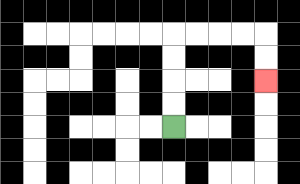{'start': '[7, 5]', 'end': '[11, 3]', 'path_directions': 'U,U,U,U,R,R,R,R,D,D', 'path_coordinates': '[[7, 5], [7, 4], [7, 3], [7, 2], [7, 1], [8, 1], [9, 1], [10, 1], [11, 1], [11, 2], [11, 3]]'}